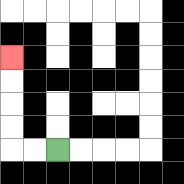{'start': '[2, 6]', 'end': '[0, 2]', 'path_directions': 'L,L,U,U,U,U', 'path_coordinates': '[[2, 6], [1, 6], [0, 6], [0, 5], [0, 4], [0, 3], [0, 2]]'}